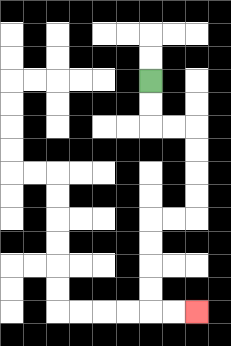{'start': '[6, 3]', 'end': '[8, 13]', 'path_directions': 'D,D,R,R,D,D,D,D,L,L,D,D,D,D,R,R', 'path_coordinates': '[[6, 3], [6, 4], [6, 5], [7, 5], [8, 5], [8, 6], [8, 7], [8, 8], [8, 9], [7, 9], [6, 9], [6, 10], [6, 11], [6, 12], [6, 13], [7, 13], [8, 13]]'}